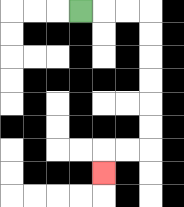{'start': '[3, 0]', 'end': '[4, 7]', 'path_directions': 'R,R,R,D,D,D,D,D,D,L,L,D', 'path_coordinates': '[[3, 0], [4, 0], [5, 0], [6, 0], [6, 1], [6, 2], [6, 3], [6, 4], [6, 5], [6, 6], [5, 6], [4, 6], [4, 7]]'}